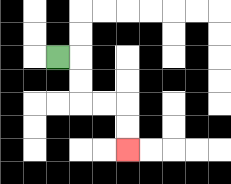{'start': '[2, 2]', 'end': '[5, 6]', 'path_directions': 'R,D,D,R,R,D,D', 'path_coordinates': '[[2, 2], [3, 2], [3, 3], [3, 4], [4, 4], [5, 4], [5, 5], [5, 6]]'}